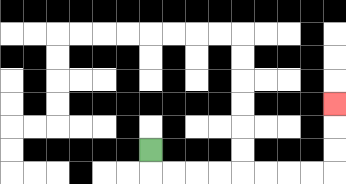{'start': '[6, 6]', 'end': '[14, 4]', 'path_directions': 'D,R,R,R,R,R,R,R,R,U,U,U', 'path_coordinates': '[[6, 6], [6, 7], [7, 7], [8, 7], [9, 7], [10, 7], [11, 7], [12, 7], [13, 7], [14, 7], [14, 6], [14, 5], [14, 4]]'}